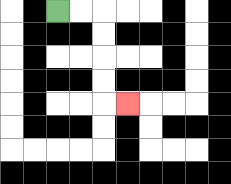{'start': '[2, 0]', 'end': '[5, 4]', 'path_directions': 'R,R,D,D,D,D,R', 'path_coordinates': '[[2, 0], [3, 0], [4, 0], [4, 1], [4, 2], [4, 3], [4, 4], [5, 4]]'}